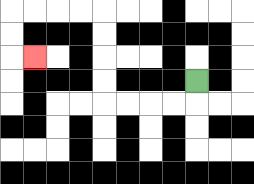{'start': '[8, 3]', 'end': '[1, 2]', 'path_directions': 'D,L,L,L,L,U,U,U,U,L,L,L,L,D,D,R', 'path_coordinates': '[[8, 3], [8, 4], [7, 4], [6, 4], [5, 4], [4, 4], [4, 3], [4, 2], [4, 1], [4, 0], [3, 0], [2, 0], [1, 0], [0, 0], [0, 1], [0, 2], [1, 2]]'}